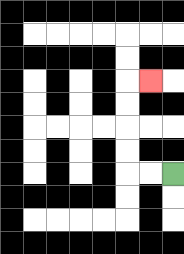{'start': '[7, 7]', 'end': '[6, 3]', 'path_directions': 'L,L,U,U,U,U,R', 'path_coordinates': '[[7, 7], [6, 7], [5, 7], [5, 6], [5, 5], [5, 4], [5, 3], [6, 3]]'}